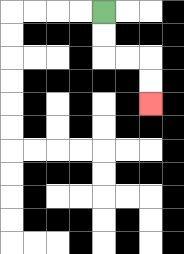{'start': '[4, 0]', 'end': '[6, 4]', 'path_directions': 'D,D,R,R,D,D', 'path_coordinates': '[[4, 0], [4, 1], [4, 2], [5, 2], [6, 2], [6, 3], [6, 4]]'}